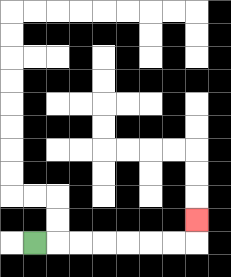{'start': '[1, 10]', 'end': '[8, 9]', 'path_directions': 'R,R,R,R,R,R,R,U', 'path_coordinates': '[[1, 10], [2, 10], [3, 10], [4, 10], [5, 10], [6, 10], [7, 10], [8, 10], [8, 9]]'}